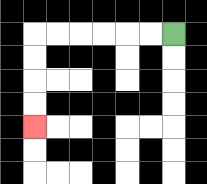{'start': '[7, 1]', 'end': '[1, 5]', 'path_directions': 'L,L,L,L,L,L,D,D,D,D', 'path_coordinates': '[[7, 1], [6, 1], [5, 1], [4, 1], [3, 1], [2, 1], [1, 1], [1, 2], [1, 3], [1, 4], [1, 5]]'}